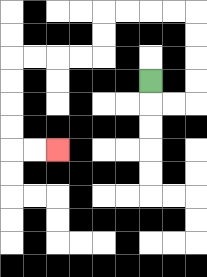{'start': '[6, 3]', 'end': '[2, 6]', 'path_directions': 'D,R,R,U,U,U,U,L,L,L,L,D,D,L,L,L,L,D,D,D,D,R,R', 'path_coordinates': '[[6, 3], [6, 4], [7, 4], [8, 4], [8, 3], [8, 2], [8, 1], [8, 0], [7, 0], [6, 0], [5, 0], [4, 0], [4, 1], [4, 2], [3, 2], [2, 2], [1, 2], [0, 2], [0, 3], [0, 4], [0, 5], [0, 6], [1, 6], [2, 6]]'}